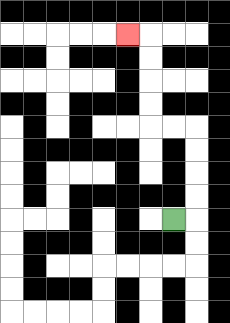{'start': '[7, 9]', 'end': '[5, 1]', 'path_directions': 'R,U,U,U,U,L,L,U,U,U,U,L', 'path_coordinates': '[[7, 9], [8, 9], [8, 8], [8, 7], [8, 6], [8, 5], [7, 5], [6, 5], [6, 4], [6, 3], [6, 2], [6, 1], [5, 1]]'}